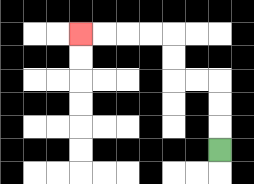{'start': '[9, 6]', 'end': '[3, 1]', 'path_directions': 'U,U,U,L,L,U,U,L,L,L,L', 'path_coordinates': '[[9, 6], [9, 5], [9, 4], [9, 3], [8, 3], [7, 3], [7, 2], [7, 1], [6, 1], [5, 1], [4, 1], [3, 1]]'}